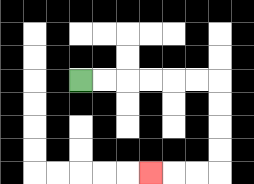{'start': '[3, 3]', 'end': '[6, 7]', 'path_directions': 'R,R,R,R,R,R,D,D,D,D,L,L,L', 'path_coordinates': '[[3, 3], [4, 3], [5, 3], [6, 3], [7, 3], [8, 3], [9, 3], [9, 4], [9, 5], [9, 6], [9, 7], [8, 7], [7, 7], [6, 7]]'}